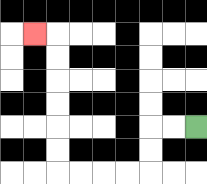{'start': '[8, 5]', 'end': '[1, 1]', 'path_directions': 'L,L,D,D,L,L,L,L,U,U,U,U,U,U,L', 'path_coordinates': '[[8, 5], [7, 5], [6, 5], [6, 6], [6, 7], [5, 7], [4, 7], [3, 7], [2, 7], [2, 6], [2, 5], [2, 4], [2, 3], [2, 2], [2, 1], [1, 1]]'}